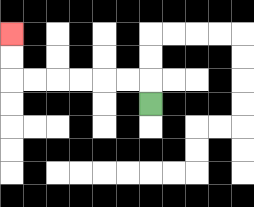{'start': '[6, 4]', 'end': '[0, 1]', 'path_directions': 'U,L,L,L,L,L,L,U,U', 'path_coordinates': '[[6, 4], [6, 3], [5, 3], [4, 3], [3, 3], [2, 3], [1, 3], [0, 3], [0, 2], [0, 1]]'}